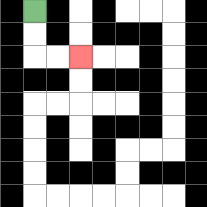{'start': '[1, 0]', 'end': '[3, 2]', 'path_directions': 'D,D,R,R', 'path_coordinates': '[[1, 0], [1, 1], [1, 2], [2, 2], [3, 2]]'}